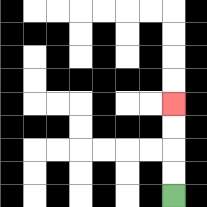{'start': '[7, 8]', 'end': '[7, 4]', 'path_directions': 'U,U,U,U', 'path_coordinates': '[[7, 8], [7, 7], [7, 6], [7, 5], [7, 4]]'}